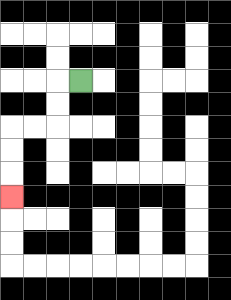{'start': '[3, 3]', 'end': '[0, 8]', 'path_directions': 'L,D,D,L,L,D,D,D', 'path_coordinates': '[[3, 3], [2, 3], [2, 4], [2, 5], [1, 5], [0, 5], [0, 6], [0, 7], [0, 8]]'}